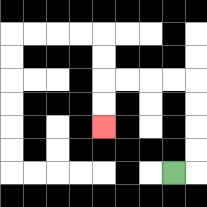{'start': '[7, 7]', 'end': '[4, 5]', 'path_directions': 'R,U,U,U,U,L,L,L,L,D,D', 'path_coordinates': '[[7, 7], [8, 7], [8, 6], [8, 5], [8, 4], [8, 3], [7, 3], [6, 3], [5, 3], [4, 3], [4, 4], [4, 5]]'}